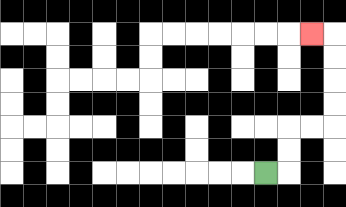{'start': '[11, 7]', 'end': '[13, 1]', 'path_directions': 'R,U,U,R,R,U,U,U,U,L', 'path_coordinates': '[[11, 7], [12, 7], [12, 6], [12, 5], [13, 5], [14, 5], [14, 4], [14, 3], [14, 2], [14, 1], [13, 1]]'}